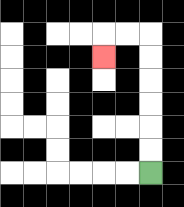{'start': '[6, 7]', 'end': '[4, 2]', 'path_directions': 'U,U,U,U,U,U,L,L,D', 'path_coordinates': '[[6, 7], [6, 6], [6, 5], [6, 4], [6, 3], [6, 2], [6, 1], [5, 1], [4, 1], [4, 2]]'}